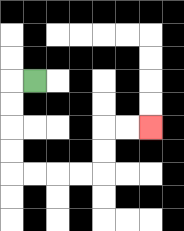{'start': '[1, 3]', 'end': '[6, 5]', 'path_directions': 'L,D,D,D,D,R,R,R,R,U,U,R,R', 'path_coordinates': '[[1, 3], [0, 3], [0, 4], [0, 5], [0, 6], [0, 7], [1, 7], [2, 7], [3, 7], [4, 7], [4, 6], [4, 5], [5, 5], [6, 5]]'}